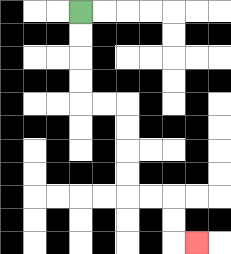{'start': '[3, 0]', 'end': '[8, 10]', 'path_directions': 'D,D,D,D,R,R,D,D,D,D,R,R,D,D,R', 'path_coordinates': '[[3, 0], [3, 1], [3, 2], [3, 3], [3, 4], [4, 4], [5, 4], [5, 5], [5, 6], [5, 7], [5, 8], [6, 8], [7, 8], [7, 9], [7, 10], [8, 10]]'}